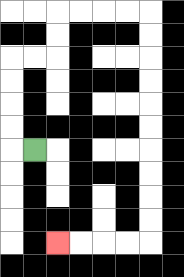{'start': '[1, 6]', 'end': '[2, 10]', 'path_directions': 'L,U,U,U,U,R,R,U,U,R,R,R,R,D,D,D,D,D,D,D,D,D,D,L,L,L,L', 'path_coordinates': '[[1, 6], [0, 6], [0, 5], [0, 4], [0, 3], [0, 2], [1, 2], [2, 2], [2, 1], [2, 0], [3, 0], [4, 0], [5, 0], [6, 0], [6, 1], [6, 2], [6, 3], [6, 4], [6, 5], [6, 6], [6, 7], [6, 8], [6, 9], [6, 10], [5, 10], [4, 10], [3, 10], [2, 10]]'}